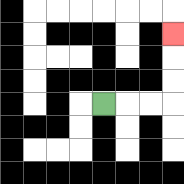{'start': '[4, 4]', 'end': '[7, 1]', 'path_directions': 'R,R,R,U,U,U', 'path_coordinates': '[[4, 4], [5, 4], [6, 4], [7, 4], [7, 3], [7, 2], [7, 1]]'}